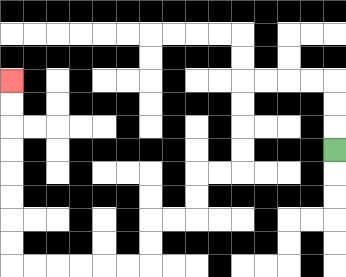{'start': '[14, 6]', 'end': '[0, 3]', 'path_directions': 'U,U,U,L,L,L,L,D,D,D,D,L,L,D,D,L,L,D,D,L,L,L,L,L,L,U,U,U,U,U,U,U,U', 'path_coordinates': '[[14, 6], [14, 5], [14, 4], [14, 3], [13, 3], [12, 3], [11, 3], [10, 3], [10, 4], [10, 5], [10, 6], [10, 7], [9, 7], [8, 7], [8, 8], [8, 9], [7, 9], [6, 9], [6, 10], [6, 11], [5, 11], [4, 11], [3, 11], [2, 11], [1, 11], [0, 11], [0, 10], [0, 9], [0, 8], [0, 7], [0, 6], [0, 5], [0, 4], [0, 3]]'}